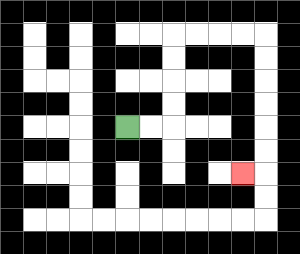{'start': '[5, 5]', 'end': '[10, 7]', 'path_directions': 'R,R,U,U,U,U,R,R,R,R,D,D,D,D,D,D,L', 'path_coordinates': '[[5, 5], [6, 5], [7, 5], [7, 4], [7, 3], [7, 2], [7, 1], [8, 1], [9, 1], [10, 1], [11, 1], [11, 2], [11, 3], [11, 4], [11, 5], [11, 6], [11, 7], [10, 7]]'}